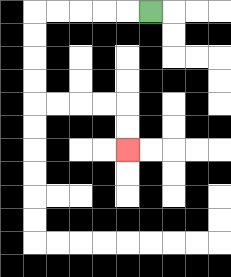{'start': '[6, 0]', 'end': '[5, 6]', 'path_directions': 'L,L,L,L,L,D,D,D,D,R,R,R,R,D,D', 'path_coordinates': '[[6, 0], [5, 0], [4, 0], [3, 0], [2, 0], [1, 0], [1, 1], [1, 2], [1, 3], [1, 4], [2, 4], [3, 4], [4, 4], [5, 4], [5, 5], [5, 6]]'}